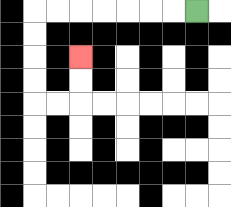{'start': '[8, 0]', 'end': '[3, 2]', 'path_directions': 'L,L,L,L,L,L,L,D,D,D,D,R,R,U,U', 'path_coordinates': '[[8, 0], [7, 0], [6, 0], [5, 0], [4, 0], [3, 0], [2, 0], [1, 0], [1, 1], [1, 2], [1, 3], [1, 4], [2, 4], [3, 4], [3, 3], [3, 2]]'}